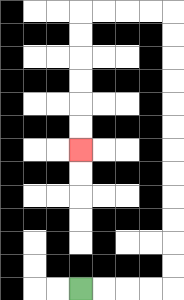{'start': '[3, 12]', 'end': '[3, 6]', 'path_directions': 'R,R,R,R,U,U,U,U,U,U,U,U,U,U,U,U,L,L,L,L,D,D,D,D,D,D', 'path_coordinates': '[[3, 12], [4, 12], [5, 12], [6, 12], [7, 12], [7, 11], [7, 10], [7, 9], [7, 8], [7, 7], [7, 6], [7, 5], [7, 4], [7, 3], [7, 2], [7, 1], [7, 0], [6, 0], [5, 0], [4, 0], [3, 0], [3, 1], [3, 2], [3, 3], [3, 4], [3, 5], [3, 6]]'}